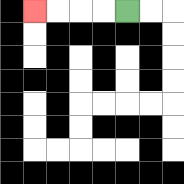{'start': '[5, 0]', 'end': '[1, 0]', 'path_directions': 'L,L,L,L', 'path_coordinates': '[[5, 0], [4, 0], [3, 0], [2, 0], [1, 0]]'}